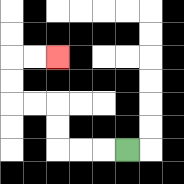{'start': '[5, 6]', 'end': '[2, 2]', 'path_directions': 'L,L,L,U,U,L,L,U,U,R,R', 'path_coordinates': '[[5, 6], [4, 6], [3, 6], [2, 6], [2, 5], [2, 4], [1, 4], [0, 4], [0, 3], [0, 2], [1, 2], [2, 2]]'}